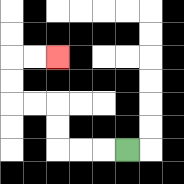{'start': '[5, 6]', 'end': '[2, 2]', 'path_directions': 'L,L,L,U,U,L,L,U,U,R,R', 'path_coordinates': '[[5, 6], [4, 6], [3, 6], [2, 6], [2, 5], [2, 4], [1, 4], [0, 4], [0, 3], [0, 2], [1, 2], [2, 2]]'}